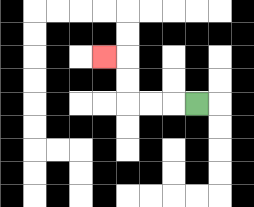{'start': '[8, 4]', 'end': '[4, 2]', 'path_directions': 'L,L,L,U,U,L', 'path_coordinates': '[[8, 4], [7, 4], [6, 4], [5, 4], [5, 3], [5, 2], [4, 2]]'}